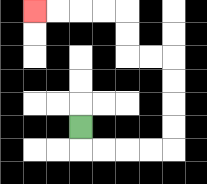{'start': '[3, 5]', 'end': '[1, 0]', 'path_directions': 'D,R,R,R,R,U,U,U,U,L,L,U,U,L,L,L,L', 'path_coordinates': '[[3, 5], [3, 6], [4, 6], [5, 6], [6, 6], [7, 6], [7, 5], [7, 4], [7, 3], [7, 2], [6, 2], [5, 2], [5, 1], [5, 0], [4, 0], [3, 0], [2, 0], [1, 0]]'}